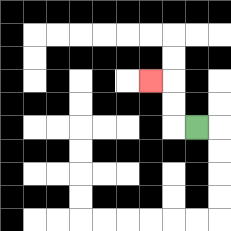{'start': '[8, 5]', 'end': '[6, 3]', 'path_directions': 'L,U,U,L', 'path_coordinates': '[[8, 5], [7, 5], [7, 4], [7, 3], [6, 3]]'}